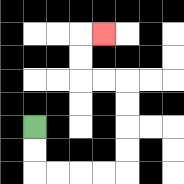{'start': '[1, 5]', 'end': '[4, 1]', 'path_directions': 'D,D,R,R,R,R,U,U,U,U,L,L,U,U,R', 'path_coordinates': '[[1, 5], [1, 6], [1, 7], [2, 7], [3, 7], [4, 7], [5, 7], [5, 6], [5, 5], [5, 4], [5, 3], [4, 3], [3, 3], [3, 2], [3, 1], [4, 1]]'}